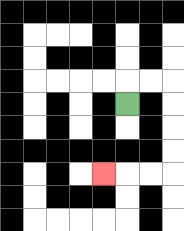{'start': '[5, 4]', 'end': '[4, 7]', 'path_directions': 'U,R,R,D,D,D,D,L,L,L', 'path_coordinates': '[[5, 4], [5, 3], [6, 3], [7, 3], [7, 4], [7, 5], [7, 6], [7, 7], [6, 7], [5, 7], [4, 7]]'}